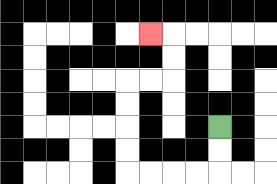{'start': '[9, 5]', 'end': '[6, 1]', 'path_directions': 'D,D,L,L,L,L,U,U,U,U,R,R,U,U,L', 'path_coordinates': '[[9, 5], [9, 6], [9, 7], [8, 7], [7, 7], [6, 7], [5, 7], [5, 6], [5, 5], [5, 4], [5, 3], [6, 3], [7, 3], [7, 2], [7, 1], [6, 1]]'}